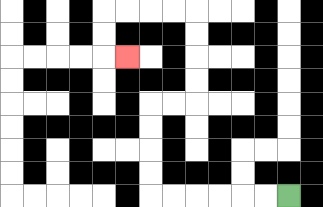{'start': '[12, 8]', 'end': '[5, 2]', 'path_directions': 'L,L,L,L,L,L,U,U,U,U,R,R,U,U,U,U,L,L,L,L,D,D,R', 'path_coordinates': '[[12, 8], [11, 8], [10, 8], [9, 8], [8, 8], [7, 8], [6, 8], [6, 7], [6, 6], [6, 5], [6, 4], [7, 4], [8, 4], [8, 3], [8, 2], [8, 1], [8, 0], [7, 0], [6, 0], [5, 0], [4, 0], [4, 1], [4, 2], [5, 2]]'}